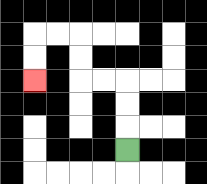{'start': '[5, 6]', 'end': '[1, 3]', 'path_directions': 'U,U,U,L,L,U,U,L,L,D,D', 'path_coordinates': '[[5, 6], [5, 5], [5, 4], [5, 3], [4, 3], [3, 3], [3, 2], [3, 1], [2, 1], [1, 1], [1, 2], [1, 3]]'}